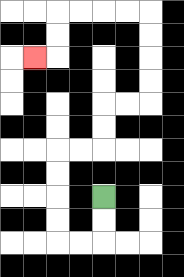{'start': '[4, 8]', 'end': '[1, 2]', 'path_directions': 'D,D,L,L,U,U,U,U,R,R,U,U,R,R,U,U,U,U,L,L,L,L,D,D,L', 'path_coordinates': '[[4, 8], [4, 9], [4, 10], [3, 10], [2, 10], [2, 9], [2, 8], [2, 7], [2, 6], [3, 6], [4, 6], [4, 5], [4, 4], [5, 4], [6, 4], [6, 3], [6, 2], [6, 1], [6, 0], [5, 0], [4, 0], [3, 0], [2, 0], [2, 1], [2, 2], [1, 2]]'}